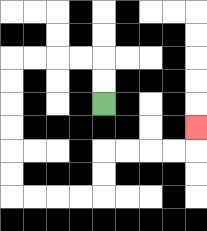{'start': '[4, 4]', 'end': '[8, 5]', 'path_directions': 'U,U,L,L,L,L,D,D,D,D,D,D,R,R,R,R,U,U,R,R,R,R,U', 'path_coordinates': '[[4, 4], [4, 3], [4, 2], [3, 2], [2, 2], [1, 2], [0, 2], [0, 3], [0, 4], [0, 5], [0, 6], [0, 7], [0, 8], [1, 8], [2, 8], [3, 8], [4, 8], [4, 7], [4, 6], [5, 6], [6, 6], [7, 6], [8, 6], [8, 5]]'}